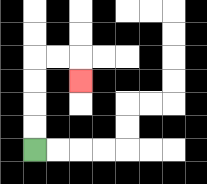{'start': '[1, 6]', 'end': '[3, 3]', 'path_directions': 'U,U,U,U,R,R,D', 'path_coordinates': '[[1, 6], [1, 5], [1, 4], [1, 3], [1, 2], [2, 2], [3, 2], [3, 3]]'}